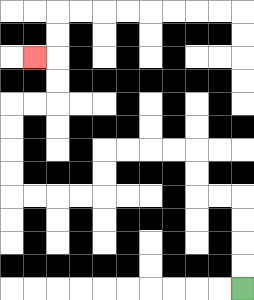{'start': '[10, 12]', 'end': '[1, 2]', 'path_directions': 'U,U,U,U,L,L,U,U,L,L,L,L,D,D,L,L,L,L,U,U,U,U,R,R,U,U,L', 'path_coordinates': '[[10, 12], [10, 11], [10, 10], [10, 9], [10, 8], [9, 8], [8, 8], [8, 7], [8, 6], [7, 6], [6, 6], [5, 6], [4, 6], [4, 7], [4, 8], [3, 8], [2, 8], [1, 8], [0, 8], [0, 7], [0, 6], [0, 5], [0, 4], [1, 4], [2, 4], [2, 3], [2, 2], [1, 2]]'}